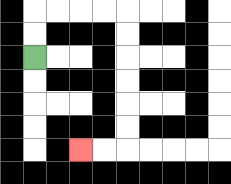{'start': '[1, 2]', 'end': '[3, 6]', 'path_directions': 'U,U,R,R,R,R,D,D,D,D,D,D,L,L', 'path_coordinates': '[[1, 2], [1, 1], [1, 0], [2, 0], [3, 0], [4, 0], [5, 0], [5, 1], [5, 2], [5, 3], [5, 4], [5, 5], [5, 6], [4, 6], [3, 6]]'}